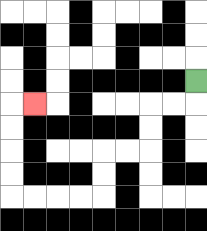{'start': '[8, 3]', 'end': '[1, 4]', 'path_directions': 'D,L,L,D,D,L,L,D,D,L,L,L,L,U,U,U,U,R', 'path_coordinates': '[[8, 3], [8, 4], [7, 4], [6, 4], [6, 5], [6, 6], [5, 6], [4, 6], [4, 7], [4, 8], [3, 8], [2, 8], [1, 8], [0, 8], [0, 7], [0, 6], [0, 5], [0, 4], [1, 4]]'}